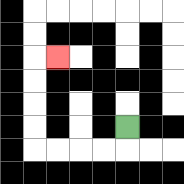{'start': '[5, 5]', 'end': '[2, 2]', 'path_directions': 'D,L,L,L,L,U,U,U,U,R', 'path_coordinates': '[[5, 5], [5, 6], [4, 6], [3, 6], [2, 6], [1, 6], [1, 5], [1, 4], [1, 3], [1, 2], [2, 2]]'}